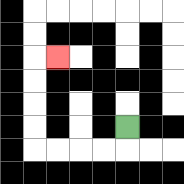{'start': '[5, 5]', 'end': '[2, 2]', 'path_directions': 'D,L,L,L,L,U,U,U,U,R', 'path_coordinates': '[[5, 5], [5, 6], [4, 6], [3, 6], [2, 6], [1, 6], [1, 5], [1, 4], [1, 3], [1, 2], [2, 2]]'}